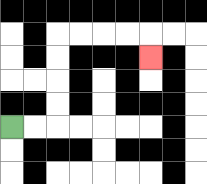{'start': '[0, 5]', 'end': '[6, 2]', 'path_directions': 'R,R,U,U,U,U,R,R,R,R,D', 'path_coordinates': '[[0, 5], [1, 5], [2, 5], [2, 4], [2, 3], [2, 2], [2, 1], [3, 1], [4, 1], [5, 1], [6, 1], [6, 2]]'}